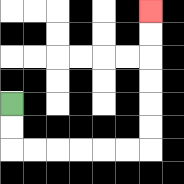{'start': '[0, 4]', 'end': '[6, 0]', 'path_directions': 'D,D,R,R,R,R,R,R,U,U,U,U,U,U', 'path_coordinates': '[[0, 4], [0, 5], [0, 6], [1, 6], [2, 6], [3, 6], [4, 6], [5, 6], [6, 6], [6, 5], [6, 4], [6, 3], [6, 2], [6, 1], [6, 0]]'}